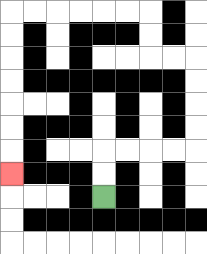{'start': '[4, 8]', 'end': '[0, 7]', 'path_directions': 'U,U,R,R,R,R,U,U,U,U,L,L,U,U,L,L,L,L,L,L,D,D,D,D,D,D,D', 'path_coordinates': '[[4, 8], [4, 7], [4, 6], [5, 6], [6, 6], [7, 6], [8, 6], [8, 5], [8, 4], [8, 3], [8, 2], [7, 2], [6, 2], [6, 1], [6, 0], [5, 0], [4, 0], [3, 0], [2, 0], [1, 0], [0, 0], [0, 1], [0, 2], [0, 3], [0, 4], [0, 5], [0, 6], [0, 7]]'}